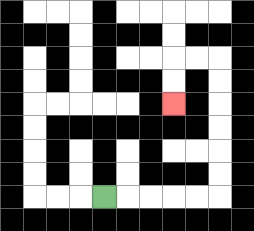{'start': '[4, 8]', 'end': '[7, 4]', 'path_directions': 'R,R,R,R,R,U,U,U,U,U,U,L,L,D,D', 'path_coordinates': '[[4, 8], [5, 8], [6, 8], [7, 8], [8, 8], [9, 8], [9, 7], [9, 6], [9, 5], [9, 4], [9, 3], [9, 2], [8, 2], [7, 2], [7, 3], [7, 4]]'}